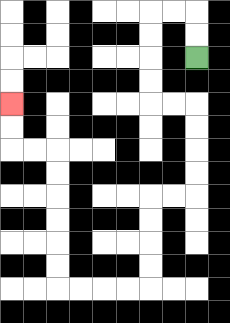{'start': '[8, 2]', 'end': '[0, 4]', 'path_directions': 'U,U,L,L,D,D,D,D,R,R,D,D,D,D,L,L,D,D,D,D,L,L,L,L,U,U,U,U,U,U,L,L,U,U', 'path_coordinates': '[[8, 2], [8, 1], [8, 0], [7, 0], [6, 0], [6, 1], [6, 2], [6, 3], [6, 4], [7, 4], [8, 4], [8, 5], [8, 6], [8, 7], [8, 8], [7, 8], [6, 8], [6, 9], [6, 10], [6, 11], [6, 12], [5, 12], [4, 12], [3, 12], [2, 12], [2, 11], [2, 10], [2, 9], [2, 8], [2, 7], [2, 6], [1, 6], [0, 6], [0, 5], [0, 4]]'}